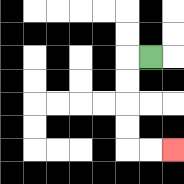{'start': '[6, 2]', 'end': '[7, 6]', 'path_directions': 'L,D,D,D,D,R,R', 'path_coordinates': '[[6, 2], [5, 2], [5, 3], [5, 4], [5, 5], [5, 6], [6, 6], [7, 6]]'}